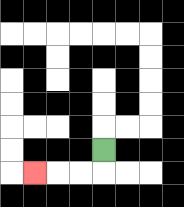{'start': '[4, 6]', 'end': '[1, 7]', 'path_directions': 'D,L,L,L', 'path_coordinates': '[[4, 6], [4, 7], [3, 7], [2, 7], [1, 7]]'}